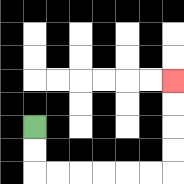{'start': '[1, 5]', 'end': '[7, 3]', 'path_directions': 'D,D,R,R,R,R,R,R,U,U,U,U', 'path_coordinates': '[[1, 5], [1, 6], [1, 7], [2, 7], [3, 7], [4, 7], [5, 7], [6, 7], [7, 7], [7, 6], [7, 5], [7, 4], [7, 3]]'}